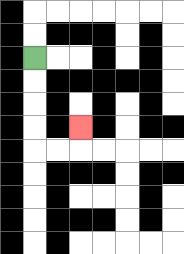{'start': '[1, 2]', 'end': '[3, 5]', 'path_directions': 'D,D,D,D,R,R,U', 'path_coordinates': '[[1, 2], [1, 3], [1, 4], [1, 5], [1, 6], [2, 6], [3, 6], [3, 5]]'}